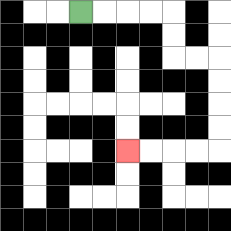{'start': '[3, 0]', 'end': '[5, 6]', 'path_directions': 'R,R,R,R,D,D,R,R,D,D,D,D,L,L,L,L', 'path_coordinates': '[[3, 0], [4, 0], [5, 0], [6, 0], [7, 0], [7, 1], [7, 2], [8, 2], [9, 2], [9, 3], [9, 4], [9, 5], [9, 6], [8, 6], [7, 6], [6, 6], [5, 6]]'}